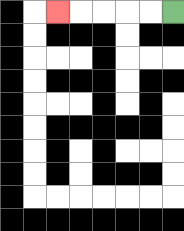{'start': '[7, 0]', 'end': '[2, 0]', 'path_directions': 'L,L,L,L,L', 'path_coordinates': '[[7, 0], [6, 0], [5, 0], [4, 0], [3, 0], [2, 0]]'}